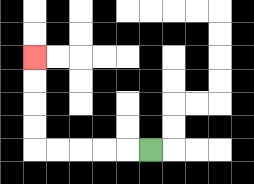{'start': '[6, 6]', 'end': '[1, 2]', 'path_directions': 'L,L,L,L,L,U,U,U,U', 'path_coordinates': '[[6, 6], [5, 6], [4, 6], [3, 6], [2, 6], [1, 6], [1, 5], [1, 4], [1, 3], [1, 2]]'}